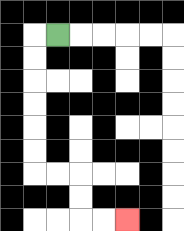{'start': '[2, 1]', 'end': '[5, 9]', 'path_directions': 'L,D,D,D,D,D,D,R,R,D,D,R,R', 'path_coordinates': '[[2, 1], [1, 1], [1, 2], [1, 3], [1, 4], [1, 5], [1, 6], [1, 7], [2, 7], [3, 7], [3, 8], [3, 9], [4, 9], [5, 9]]'}